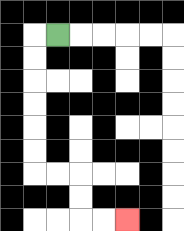{'start': '[2, 1]', 'end': '[5, 9]', 'path_directions': 'L,D,D,D,D,D,D,R,R,D,D,R,R', 'path_coordinates': '[[2, 1], [1, 1], [1, 2], [1, 3], [1, 4], [1, 5], [1, 6], [1, 7], [2, 7], [3, 7], [3, 8], [3, 9], [4, 9], [5, 9]]'}